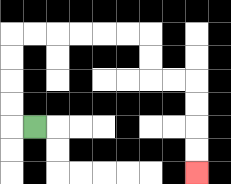{'start': '[1, 5]', 'end': '[8, 7]', 'path_directions': 'L,U,U,U,U,R,R,R,R,R,R,D,D,R,R,D,D,D,D', 'path_coordinates': '[[1, 5], [0, 5], [0, 4], [0, 3], [0, 2], [0, 1], [1, 1], [2, 1], [3, 1], [4, 1], [5, 1], [6, 1], [6, 2], [6, 3], [7, 3], [8, 3], [8, 4], [8, 5], [8, 6], [8, 7]]'}